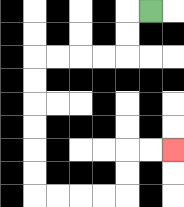{'start': '[6, 0]', 'end': '[7, 6]', 'path_directions': 'L,D,D,L,L,L,L,D,D,D,D,D,D,R,R,R,R,U,U,R,R', 'path_coordinates': '[[6, 0], [5, 0], [5, 1], [5, 2], [4, 2], [3, 2], [2, 2], [1, 2], [1, 3], [1, 4], [1, 5], [1, 6], [1, 7], [1, 8], [2, 8], [3, 8], [4, 8], [5, 8], [5, 7], [5, 6], [6, 6], [7, 6]]'}